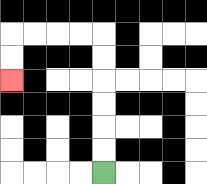{'start': '[4, 7]', 'end': '[0, 3]', 'path_directions': 'U,U,U,U,U,U,L,L,L,L,D,D', 'path_coordinates': '[[4, 7], [4, 6], [4, 5], [4, 4], [4, 3], [4, 2], [4, 1], [3, 1], [2, 1], [1, 1], [0, 1], [0, 2], [0, 3]]'}